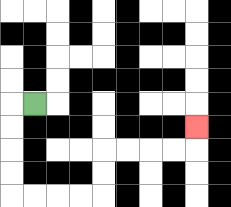{'start': '[1, 4]', 'end': '[8, 5]', 'path_directions': 'L,D,D,D,D,R,R,R,R,U,U,R,R,R,R,U', 'path_coordinates': '[[1, 4], [0, 4], [0, 5], [0, 6], [0, 7], [0, 8], [1, 8], [2, 8], [3, 8], [4, 8], [4, 7], [4, 6], [5, 6], [6, 6], [7, 6], [8, 6], [8, 5]]'}